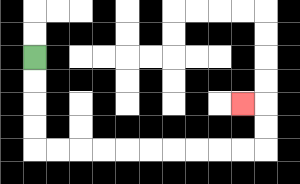{'start': '[1, 2]', 'end': '[10, 4]', 'path_directions': 'D,D,D,D,R,R,R,R,R,R,R,R,R,R,U,U,L', 'path_coordinates': '[[1, 2], [1, 3], [1, 4], [1, 5], [1, 6], [2, 6], [3, 6], [4, 6], [5, 6], [6, 6], [7, 6], [8, 6], [9, 6], [10, 6], [11, 6], [11, 5], [11, 4], [10, 4]]'}